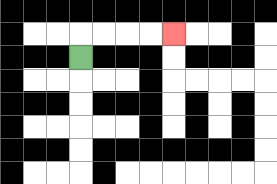{'start': '[3, 2]', 'end': '[7, 1]', 'path_directions': 'U,R,R,R,R', 'path_coordinates': '[[3, 2], [3, 1], [4, 1], [5, 1], [6, 1], [7, 1]]'}